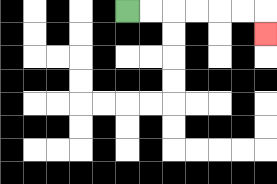{'start': '[5, 0]', 'end': '[11, 1]', 'path_directions': 'R,R,R,R,R,R,D', 'path_coordinates': '[[5, 0], [6, 0], [7, 0], [8, 0], [9, 0], [10, 0], [11, 0], [11, 1]]'}